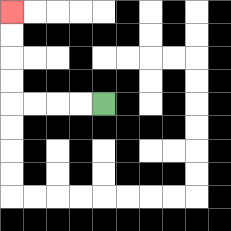{'start': '[4, 4]', 'end': '[0, 0]', 'path_directions': 'L,L,L,L,U,U,U,U', 'path_coordinates': '[[4, 4], [3, 4], [2, 4], [1, 4], [0, 4], [0, 3], [0, 2], [0, 1], [0, 0]]'}